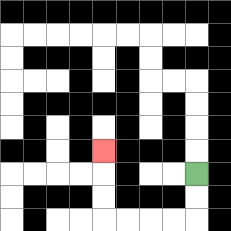{'start': '[8, 7]', 'end': '[4, 6]', 'path_directions': 'D,D,L,L,L,L,U,U,U', 'path_coordinates': '[[8, 7], [8, 8], [8, 9], [7, 9], [6, 9], [5, 9], [4, 9], [4, 8], [4, 7], [4, 6]]'}